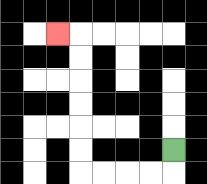{'start': '[7, 6]', 'end': '[2, 1]', 'path_directions': 'D,L,L,L,L,U,U,U,U,U,U,L', 'path_coordinates': '[[7, 6], [7, 7], [6, 7], [5, 7], [4, 7], [3, 7], [3, 6], [3, 5], [3, 4], [3, 3], [3, 2], [3, 1], [2, 1]]'}